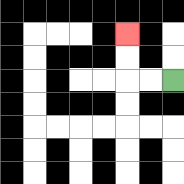{'start': '[7, 3]', 'end': '[5, 1]', 'path_directions': 'L,L,U,U', 'path_coordinates': '[[7, 3], [6, 3], [5, 3], [5, 2], [5, 1]]'}